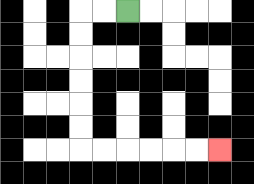{'start': '[5, 0]', 'end': '[9, 6]', 'path_directions': 'L,L,D,D,D,D,D,D,R,R,R,R,R,R', 'path_coordinates': '[[5, 0], [4, 0], [3, 0], [3, 1], [3, 2], [3, 3], [3, 4], [3, 5], [3, 6], [4, 6], [5, 6], [6, 6], [7, 6], [8, 6], [9, 6]]'}